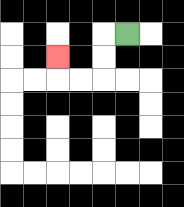{'start': '[5, 1]', 'end': '[2, 2]', 'path_directions': 'L,D,D,L,L,U', 'path_coordinates': '[[5, 1], [4, 1], [4, 2], [4, 3], [3, 3], [2, 3], [2, 2]]'}